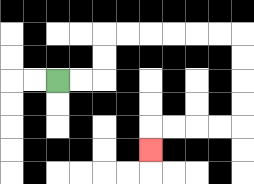{'start': '[2, 3]', 'end': '[6, 6]', 'path_directions': 'R,R,U,U,R,R,R,R,R,R,D,D,D,D,L,L,L,L,D', 'path_coordinates': '[[2, 3], [3, 3], [4, 3], [4, 2], [4, 1], [5, 1], [6, 1], [7, 1], [8, 1], [9, 1], [10, 1], [10, 2], [10, 3], [10, 4], [10, 5], [9, 5], [8, 5], [7, 5], [6, 5], [6, 6]]'}